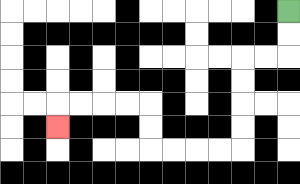{'start': '[12, 0]', 'end': '[2, 5]', 'path_directions': 'D,D,L,L,D,D,D,D,L,L,L,L,U,U,L,L,L,L,D', 'path_coordinates': '[[12, 0], [12, 1], [12, 2], [11, 2], [10, 2], [10, 3], [10, 4], [10, 5], [10, 6], [9, 6], [8, 6], [7, 6], [6, 6], [6, 5], [6, 4], [5, 4], [4, 4], [3, 4], [2, 4], [2, 5]]'}